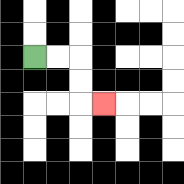{'start': '[1, 2]', 'end': '[4, 4]', 'path_directions': 'R,R,D,D,R', 'path_coordinates': '[[1, 2], [2, 2], [3, 2], [3, 3], [3, 4], [4, 4]]'}